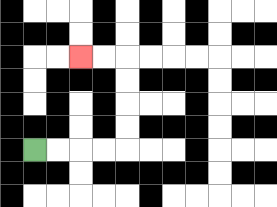{'start': '[1, 6]', 'end': '[3, 2]', 'path_directions': 'R,R,R,R,U,U,U,U,L,L', 'path_coordinates': '[[1, 6], [2, 6], [3, 6], [4, 6], [5, 6], [5, 5], [5, 4], [5, 3], [5, 2], [4, 2], [3, 2]]'}